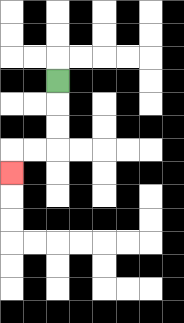{'start': '[2, 3]', 'end': '[0, 7]', 'path_directions': 'D,D,D,L,L,D', 'path_coordinates': '[[2, 3], [2, 4], [2, 5], [2, 6], [1, 6], [0, 6], [0, 7]]'}